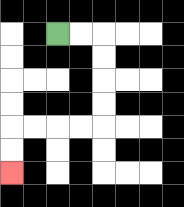{'start': '[2, 1]', 'end': '[0, 7]', 'path_directions': 'R,R,D,D,D,D,L,L,L,L,D,D', 'path_coordinates': '[[2, 1], [3, 1], [4, 1], [4, 2], [4, 3], [4, 4], [4, 5], [3, 5], [2, 5], [1, 5], [0, 5], [0, 6], [0, 7]]'}